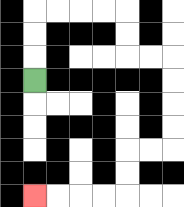{'start': '[1, 3]', 'end': '[1, 8]', 'path_directions': 'U,U,U,R,R,R,R,D,D,R,R,D,D,D,D,L,L,D,D,L,L,L,L', 'path_coordinates': '[[1, 3], [1, 2], [1, 1], [1, 0], [2, 0], [3, 0], [4, 0], [5, 0], [5, 1], [5, 2], [6, 2], [7, 2], [7, 3], [7, 4], [7, 5], [7, 6], [6, 6], [5, 6], [5, 7], [5, 8], [4, 8], [3, 8], [2, 8], [1, 8]]'}